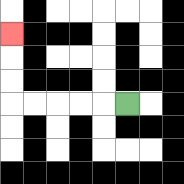{'start': '[5, 4]', 'end': '[0, 1]', 'path_directions': 'L,L,L,L,L,U,U,U', 'path_coordinates': '[[5, 4], [4, 4], [3, 4], [2, 4], [1, 4], [0, 4], [0, 3], [0, 2], [0, 1]]'}